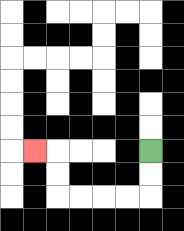{'start': '[6, 6]', 'end': '[1, 6]', 'path_directions': 'D,D,L,L,L,L,U,U,L', 'path_coordinates': '[[6, 6], [6, 7], [6, 8], [5, 8], [4, 8], [3, 8], [2, 8], [2, 7], [2, 6], [1, 6]]'}